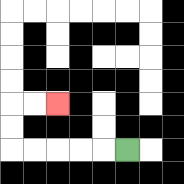{'start': '[5, 6]', 'end': '[2, 4]', 'path_directions': 'L,L,L,L,L,U,U,R,R', 'path_coordinates': '[[5, 6], [4, 6], [3, 6], [2, 6], [1, 6], [0, 6], [0, 5], [0, 4], [1, 4], [2, 4]]'}